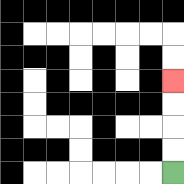{'start': '[7, 7]', 'end': '[7, 3]', 'path_directions': 'U,U,U,U', 'path_coordinates': '[[7, 7], [7, 6], [7, 5], [7, 4], [7, 3]]'}